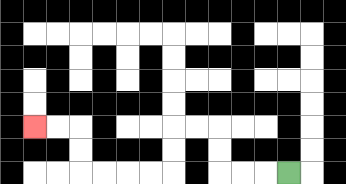{'start': '[12, 7]', 'end': '[1, 5]', 'path_directions': 'L,L,L,U,U,L,L,D,D,L,L,L,L,U,U,L,L', 'path_coordinates': '[[12, 7], [11, 7], [10, 7], [9, 7], [9, 6], [9, 5], [8, 5], [7, 5], [7, 6], [7, 7], [6, 7], [5, 7], [4, 7], [3, 7], [3, 6], [3, 5], [2, 5], [1, 5]]'}